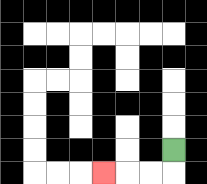{'start': '[7, 6]', 'end': '[4, 7]', 'path_directions': 'D,L,L,L', 'path_coordinates': '[[7, 6], [7, 7], [6, 7], [5, 7], [4, 7]]'}